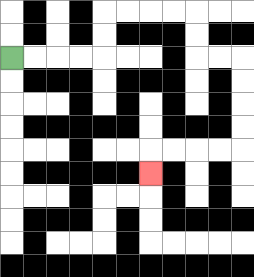{'start': '[0, 2]', 'end': '[6, 7]', 'path_directions': 'R,R,R,R,U,U,R,R,R,R,D,D,R,R,D,D,D,D,L,L,L,L,D', 'path_coordinates': '[[0, 2], [1, 2], [2, 2], [3, 2], [4, 2], [4, 1], [4, 0], [5, 0], [6, 0], [7, 0], [8, 0], [8, 1], [8, 2], [9, 2], [10, 2], [10, 3], [10, 4], [10, 5], [10, 6], [9, 6], [8, 6], [7, 6], [6, 6], [6, 7]]'}